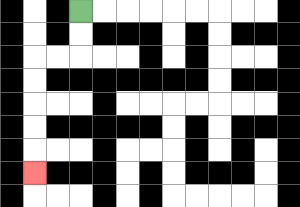{'start': '[3, 0]', 'end': '[1, 7]', 'path_directions': 'D,D,L,L,D,D,D,D,D', 'path_coordinates': '[[3, 0], [3, 1], [3, 2], [2, 2], [1, 2], [1, 3], [1, 4], [1, 5], [1, 6], [1, 7]]'}